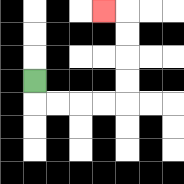{'start': '[1, 3]', 'end': '[4, 0]', 'path_directions': 'D,R,R,R,R,U,U,U,U,L', 'path_coordinates': '[[1, 3], [1, 4], [2, 4], [3, 4], [4, 4], [5, 4], [5, 3], [5, 2], [5, 1], [5, 0], [4, 0]]'}